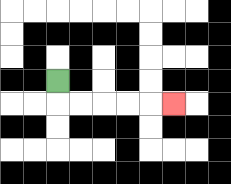{'start': '[2, 3]', 'end': '[7, 4]', 'path_directions': 'D,R,R,R,R,R', 'path_coordinates': '[[2, 3], [2, 4], [3, 4], [4, 4], [5, 4], [6, 4], [7, 4]]'}